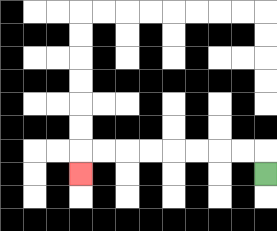{'start': '[11, 7]', 'end': '[3, 7]', 'path_directions': 'U,L,L,L,L,L,L,L,L,D', 'path_coordinates': '[[11, 7], [11, 6], [10, 6], [9, 6], [8, 6], [7, 6], [6, 6], [5, 6], [4, 6], [3, 6], [3, 7]]'}